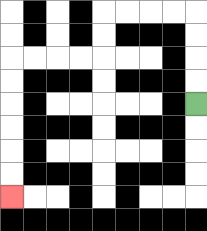{'start': '[8, 4]', 'end': '[0, 8]', 'path_directions': 'U,U,U,U,L,L,L,L,D,D,L,L,L,L,D,D,D,D,D,D', 'path_coordinates': '[[8, 4], [8, 3], [8, 2], [8, 1], [8, 0], [7, 0], [6, 0], [5, 0], [4, 0], [4, 1], [4, 2], [3, 2], [2, 2], [1, 2], [0, 2], [0, 3], [0, 4], [0, 5], [0, 6], [0, 7], [0, 8]]'}